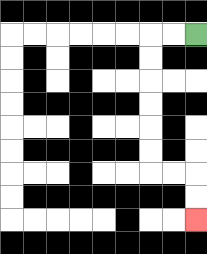{'start': '[8, 1]', 'end': '[8, 9]', 'path_directions': 'L,L,D,D,D,D,D,D,R,R,D,D', 'path_coordinates': '[[8, 1], [7, 1], [6, 1], [6, 2], [6, 3], [6, 4], [6, 5], [6, 6], [6, 7], [7, 7], [8, 7], [8, 8], [8, 9]]'}